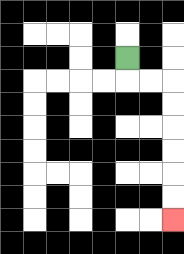{'start': '[5, 2]', 'end': '[7, 9]', 'path_directions': 'D,R,R,D,D,D,D,D,D', 'path_coordinates': '[[5, 2], [5, 3], [6, 3], [7, 3], [7, 4], [7, 5], [7, 6], [7, 7], [7, 8], [7, 9]]'}